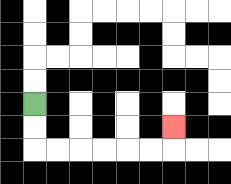{'start': '[1, 4]', 'end': '[7, 5]', 'path_directions': 'D,D,R,R,R,R,R,R,U', 'path_coordinates': '[[1, 4], [1, 5], [1, 6], [2, 6], [3, 6], [4, 6], [5, 6], [6, 6], [7, 6], [7, 5]]'}